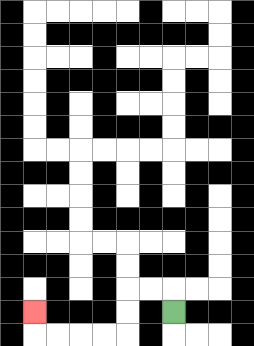{'start': '[7, 13]', 'end': '[1, 13]', 'path_directions': 'U,L,L,D,D,L,L,L,L,U', 'path_coordinates': '[[7, 13], [7, 12], [6, 12], [5, 12], [5, 13], [5, 14], [4, 14], [3, 14], [2, 14], [1, 14], [1, 13]]'}